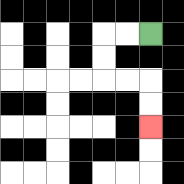{'start': '[6, 1]', 'end': '[6, 5]', 'path_directions': 'L,L,D,D,R,R,D,D', 'path_coordinates': '[[6, 1], [5, 1], [4, 1], [4, 2], [4, 3], [5, 3], [6, 3], [6, 4], [6, 5]]'}